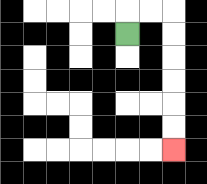{'start': '[5, 1]', 'end': '[7, 6]', 'path_directions': 'U,R,R,D,D,D,D,D,D', 'path_coordinates': '[[5, 1], [5, 0], [6, 0], [7, 0], [7, 1], [7, 2], [7, 3], [7, 4], [7, 5], [7, 6]]'}